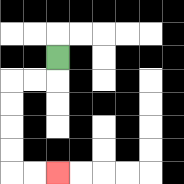{'start': '[2, 2]', 'end': '[2, 7]', 'path_directions': 'D,L,L,D,D,D,D,R,R', 'path_coordinates': '[[2, 2], [2, 3], [1, 3], [0, 3], [0, 4], [0, 5], [0, 6], [0, 7], [1, 7], [2, 7]]'}